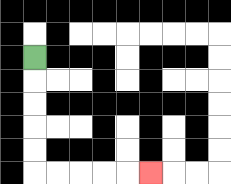{'start': '[1, 2]', 'end': '[6, 7]', 'path_directions': 'D,D,D,D,D,R,R,R,R,R', 'path_coordinates': '[[1, 2], [1, 3], [1, 4], [1, 5], [1, 6], [1, 7], [2, 7], [3, 7], [4, 7], [5, 7], [6, 7]]'}